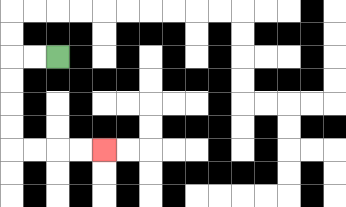{'start': '[2, 2]', 'end': '[4, 6]', 'path_directions': 'L,L,D,D,D,D,R,R,R,R', 'path_coordinates': '[[2, 2], [1, 2], [0, 2], [0, 3], [0, 4], [0, 5], [0, 6], [1, 6], [2, 6], [3, 6], [4, 6]]'}